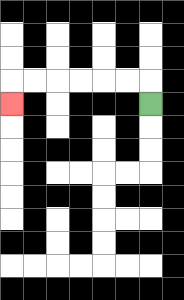{'start': '[6, 4]', 'end': '[0, 4]', 'path_directions': 'U,L,L,L,L,L,L,D', 'path_coordinates': '[[6, 4], [6, 3], [5, 3], [4, 3], [3, 3], [2, 3], [1, 3], [0, 3], [0, 4]]'}